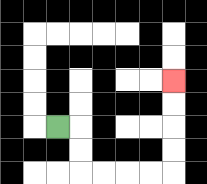{'start': '[2, 5]', 'end': '[7, 3]', 'path_directions': 'R,D,D,R,R,R,R,U,U,U,U', 'path_coordinates': '[[2, 5], [3, 5], [3, 6], [3, 7], [4, 7], [5, 7], [6, 7], [7, 7], [7, 6], [7, 5], [7, 4], [7, 3]]'}